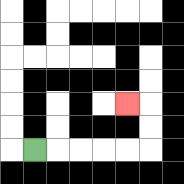{'start': '[1, 6]', 'end': '[5, 4]', 'path_directions': 'R,R,R,R,R,U,U,L', 'path_coordinates': '[[1, 6], [2, 6], [3, 6], [4, 6], [5, 6], [6, 6], [6, 5], [6, 4], [5, 4]]'}